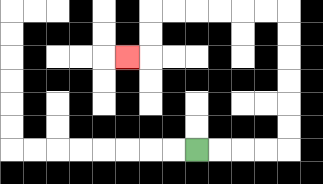{'start': '[8, 6]', 'end': '[5, 2]', 'path_directions': 'R,R,R,R,U,U,U,U,U,U,L,L,L,L,L,L,D,D,L', 'path_coordinates': '[[8, 6], [9, 6], [10, 6], [11, 6], [12, 6], [12, 5], [12, 4], [12, 3], [12, 2], [12, 1], [12, 0], [11, 0], [10, 0], [9, 0], [8, 0], [7, 0], [6, 0], [6, 1], [6, 2], [5, 2]]'}